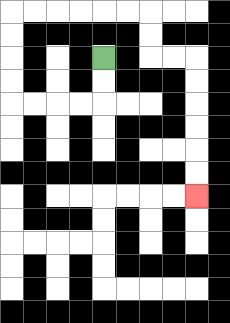{'start': '[4, 2]', 'end': '[8, 8]', 'path_directions': 'D,D,L,L,L,L,U,U,U,U,R,R,R,R,R,R,D,D,R,R,D,D,D,D,D,D', 'path_coordinates': '[[4, 2], [4, 3], [4, 4], [3, 4], [2, 4], [1, 4], [0, 4], [0, 3], [0, 2], [0, 1], [0, 0], [1, 0], [2, 0], [3, 0], [4, 0], [5, 0], [6, 0], [6, 1], [6, 2], [7, 2], [8, 2], [8, 3], [8, 4], [8, 5], [8, 6], [8, 7], [8, 8]]'}